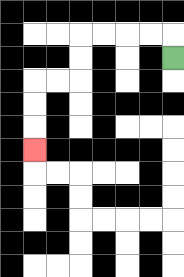{'start': '[7, 2]', 'end': '[1, 6]', 'path_directions': 'U,L,L,L,L,D,D,L,L,D,D,D', 'path_coordinates': '[[7, 2], [7, 1], [6, 1], [5, 1], [4, 1], [3, 1], [3, 2], [3, 3], [2, 3], [1, 3], [1, 4], [1, 5], [1, 6]]'}